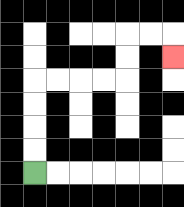{'start': '[1, 7]', 'end': '[7, 2]', 'path_directions': 'U,U,U,U,R,R,R,R,U,U,R,R,D', 'path_coordinates': '[[1, 7], [1, 6], [1, 5], [1, 4], [1, 3], [2, 3], [3, 3], [4, 3], [5, 3], [5, 2], [5, 1], [6, 1], [7, 1], [7, 2]]'}